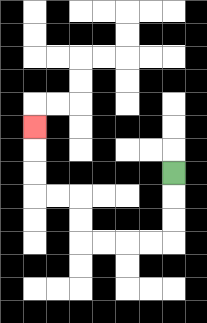{'start': '[7, 7]', 'end': '[1, 5]', 'path_directions': 'D,D,D,L,L,L,L,U,U,L,L,U,U,U', 'path_coordinates': '[[7, 7], [7, 8], [7, 9], [7, 10], [6, 10], [5, 10], [4, 10], [3, 10], [3, 9], [3, 8], [2, 8], [1, 8], [1, 7], [1, 6], [1, 5]]'}